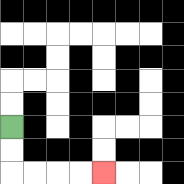{'start': '[0, 5]', 'end': '[4, 7]', 'path_directions': 'D,D,R,R,R,R', 'path_coordinates': '[[0, 5], [0, 6], [0, 7], [1, 7], [2, 7], [3, 7], [4, 7]]'}